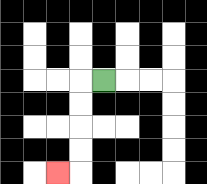{'start': '[4, 3]', 'end': '[2, 7]', 'path_directions': 'L,D,D,D,D,L', 'path_coordinates': '[[4, 3], [3, 3], [3, 4], [3, 5], [3, 6], [3, 7], [2, 7]]'}